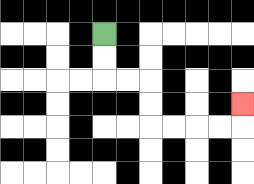{'start': '[4, 1]', 'end': '[10, 4]', 'path_directions': 'D,D,R,R,D,D,R,R,R,R,U', 'path_coordinates': '[[4, 1], [4, 2], [4, 3], [5, 3], [6, 3], [6, 4], [6, 5], [7, 5], [8, 5], [9, 5], [10, 5], [10, 4]]'}